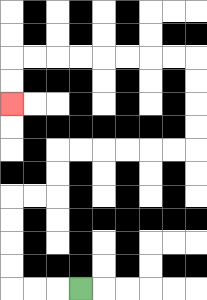{'start': '[3, 12]', 'end': '[0, 4]', 'path_directions': 'L,L,L,U,U,U,U,R,R,U,U,R,R,R,R,R,R,U,U,U,U,L,L,L,L,L,L,L,L,D,D', 'path_coordinates': '[[3, 12], [2, 12], [1, 12], [0, 12], [0, 11], [0, 10], [0, 9], [0, 8], [1, 8], [2, 8], [2, 7], [2, 6], [3, 6], [4, 6], [5, 6], [6, 6], [7, 6], [8, 6], [8, 5], [8, 4], [8, 3], [8, 2], [7, 2], [6, 2], [5, 2], [4, 2], [3, 2], [2, 2], [1, 2], [0, 2], [0, 3], [0, 4]]'}